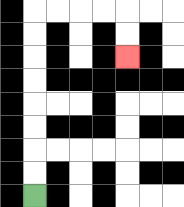{'start': '[1, 8]', 'end': '[5, 2]', 'path_directions': 'U,U,U,U,U,U,U,U,R,R,R,R,D,D', 'path_coordinates': '[[1, 8], [1, 7], [1, 6], [1, 5], [1, 4], [1, 3], [1, 2], [1, 1], [1, 0], [2, 0], [3, 0], [4, 0], [5, 0], [5, 1], [5, 2]]'}